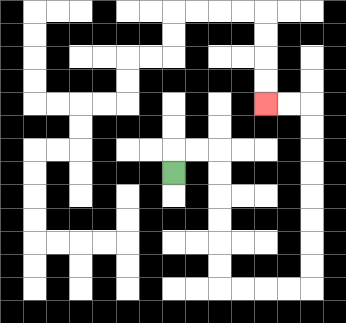{'start': '[7, 7]', 'end': '[11, 4]', 'path_directions': 'U,R,R,D,D,D,D,D,D,R,R,R,R,U,U,U,U,U,U,U,U,L,L', 'path_coordinates': '[[7, 7], [7, 6], [8, 6], [9, 6], [9, 7], [9, 8], [9, 9], [9, 10], [9, 11], [9, 12], [10, 12], [11, 12], [12, 12], [13, 12], [13, 11], [13, 10], [13, 9], [13, 8], [13, 7], [13, 6], [13, 5], [13, 4], [12, 4], [11, 4]]'}